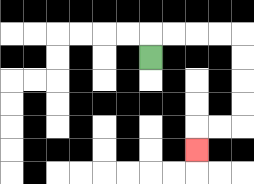{'start': '[6, 2]', 'end': '[8, 6]', 'path_directions': 'U,R,R,R,R,D,D,D,D,L,L,D', 'path_coordinates': '[[6, 2], [6, 1], [7, 1], [8, 1], [9, 1], [10, 1], [10, 2], [10, 3], [10, 4], [10, 5], [9, 5], [8, 5], [8, 6]]'}